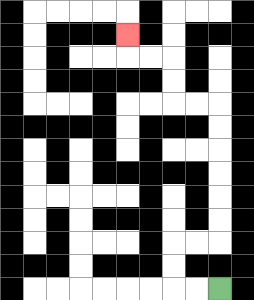{'start': '[9, 12]', 'end': '[5, 1]', 'path_directions': 'L,L,U,U,R,R,U,U,U,U,U,U,L,L,U,U,L,L,U', 'path_coordinates': '[[9, 12], [8, 12], [7, 12], [7, 11], [7, 10], [8, 10], [9, 10], [9, 9], [9, 8], [9, 7], [9, 6], [9, 5], [9, 4], [8, 4], [7, 4], [7, 3], [7, 2], [6, 2], [5, 2], [5, 1]]'}